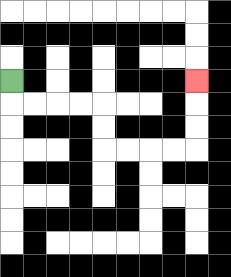{'start': '[0, 3]', 'end': '[8, 3]', 'path_directions': 'D,R,R,R,R,D,D,R,R,R,R,U,U,U', 'path_coordinates': '[[0, 3], [0, 4], [1, 4], [2, 4], [3, 4], [4, 4], [4, 5], [4, 6], [5, 6], [6, 6], [7, 6], [8, 6], [8, 5], [8, 4], [8, 3]]'}